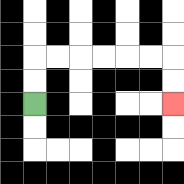{'start': '[1, 4]', 'end': '[7, 4]', 'path_directions': 'U,U,R,R,R,R,R,R,D,D', 'path_coordinates': '[[1, 4], [1, 3], [1, 2], [2, 2], [3, 2], [4, 2], [5, 2], [6, 2], [7, 2], [7, 3], [7, 4]]'}